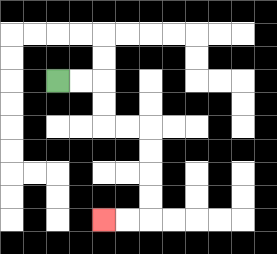{'start': '[2, 3]', 'end': '[4, 9]', 'path_directions': 'R,R,D,D,R,R,D,D,D,D,L,L', 'path_coordinates': '[[2, 3], [3, 3], [4, 3], [4, 4], [4, 5], [5, 5], [6, 5], [6, 6], [6, 7], [6, 8], [6, 9], [5, 9], [4, 9]]'}